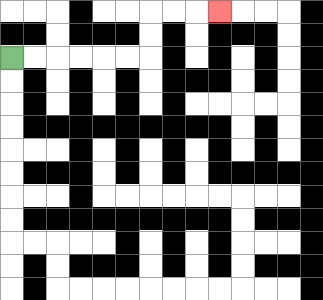{'start': '[0, 2]', 'end': '[9, 0]', 'path_directions': 'R,R,R,R,R,R,U,U,R,R,R', 'path_coordinates': '[[0, 2], [1, 2], [2, 2], [3, 2], [4, 2], [5, 2], [6, 2], [6, 1], [6, 0], [7, 0], [8, 0], [9, 0]]'}